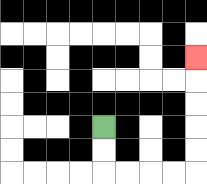{'start': '[4, 5]', 'end': '[8, 2]', 'path_directions': 'D,D,R,R,R,R,U,U,U,U,U', 'path_coordinates': '[[4, 5], [4, 6], [4, 7], [5, 7], [6, 7], [7, 7], [8, 7], [8, 6], [8, 5], [8, 4], [8, 3], [8, 2]]'}